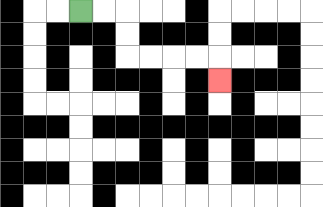{'start': '[3, 0]', 'end': '[9, 3]', 'path_directions': 'R,R,D,D,R,R,R,R,D', 'path_coordinates': '[[3, 0], [4, 0], [5, 0], [5, 1], [5, 2], [6, 2], [7, 2], [8, 2], [9, 2], [9, 3]]'}